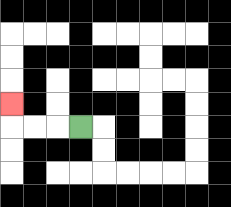{'start': '[3, 5]', 'end': '[0, 4]', 'path_directions': 'L,L,L,U', 'path_coordinates': '[[3, 5], [2, 5], [1, 5], [0, 5], [0, 4]]'}